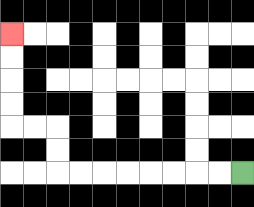{'start': '[10, 7]', 'end': '[0, 1]', 'path_directions': 'L,L,L,L,L,L,L,L,U,U,L,L,U,U,U,U', 'path_coordinates': '[[10, 7], [9, 7], [8, 7], [7, 7], [6, 7], [5, 7], [4, 7], [3, 7], [2, 7], [2, 6], [2, 5], [1, 5], [0, 5], [0, 4], [0, 3], [0, 2], [0, 1]]'}